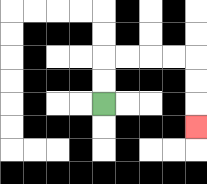{'start': '[4, 4]', 'end': '[8, 5]', 'path_directions': 'U,U,R,R,R,R,D,D,D', 'path_coordinates': '[[4, 4], [4, 3], [4, 2], [5, 2], [6, 2], [7, 2], [8, 2], [8, 3], [8, 4], [8, 5]]'}